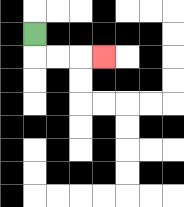{'start': '[1, 1]', 'end': '[4, 2]', 'path_directions': 'D,R,R,R', 'path_coordinates': '[[1, 1], [1, 2], [2, 2], [3, 2], [4, 2]]'}